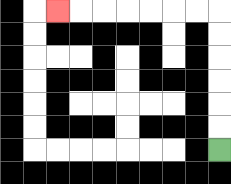{'start': '[9, 6]', 'end': '[2, 0]', 'path_directions': 'U,U,U,U,U,U,L,L,L,L,L,L,L', 'path_coordinates': '[[9, 6], [9, 5], [9, 4], [9, 3], [9, 2], [9, 1], [9, 0], [8, 0], [7, 0], [6, 0], [5, 0], [4, 0], [3, 0], [2, 0]]'}